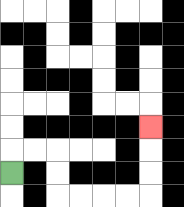{'start': '[0, 7]', 'end': '[6, 5]', 'path_directions': 'U,R,R,D,D,R,R,R,R,U,U,U', 'path_coordinates': '[[0, 7], [0, 6], [1, 6], [2, 6], [2, 7], [2, 8], [3, 8], [4, 8], [5, 8], [6, 8], [6, 7], [6, 6], [6, 5]]'}